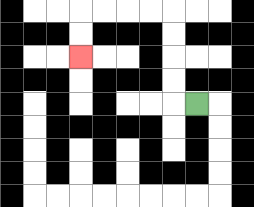{'start': '[8, 4]', 'end': '[3, 2]', 'path_directions': 'L,U,U,U,U,L,L,L,L,D,D', 'path_coordinates': '[[8, 4], [7, 4], [7, 3], [7, 2], [7, 1], [7, 0], [6, 0], [5, 0], [4, 0], [3, 0], [3, 1], [3, 2]]'}